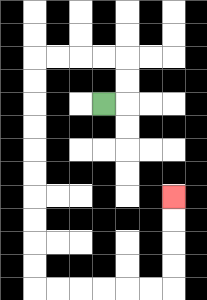{'start': '[4, 4]', 'end': '[7, 8]', 'path_directions': 'R,U,U,L,L,L,L,D,D,D,D,D,D,D,D,D,D,R,R,R,R,R,R,U,U,U,U', 'path_coordinates': '[[4, 4], [5, 4], [5, 3], [5, 2], [4, 2], [3, 2], [2, 2], [1, 2], [1, 3], [1, 4], [1, 5], [1, 6], [1, 7], [1, 8], [1, 9], [1, 10], [1, 11], [1, 12], [2, 12], [3, 12], [4, 12], [5, 12], [6, 12], [7, 12], [7, 11], [7, 10], [7, 9], [7, 8]]'}